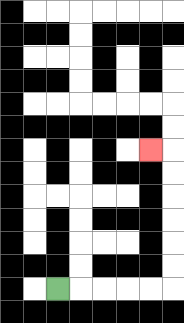{'start': '[2, 12]', 'end': '[6, 6]', 'path_directions': 'R,R,R,R,R,U,U,U,U,U,U,L', 'path_coordinates': '[[2, 12], [3, 12], [4, 12], [5, 12], [6, 12], [7, 12], [7, 11], [7, 10], [7, 9], [7, 8], [7, 7], [7, 6], [6, 6]]'}